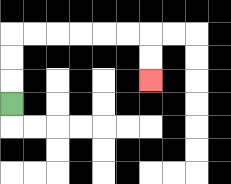{'start': '[0, 4]', 'end': '[6, 3]', 'path_directions': 'U,U,U,R,R,R,R,R,R,D,D', 'path_coordinates': '[[0, 4], [0, 3], [0, 2], [0, 1], [1, 1], [2, 1], [3, 1], [4, 1], [5, 1], [6, 1], [6, 2], [6, 3]]'}